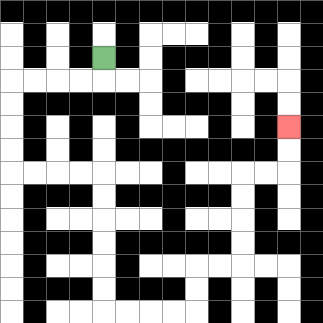{'start': '[4, 2]', 'end': '[12, 5]', 'path_directions': 'D,L,L,L,L,D,D,D,D,R,R,R,R,D,D,D,D,D,D,R,R,R,R,U,U,R,R,U,U,U,U,R,R,U,U', 'path_coordinates': '[[4, 2], [4, 3], [3, 3], [2, 3], [1, 3], [0, 3], [0, 4], [0, 5], [0, 6], [0, 7], [1, 7], [2, 7], [3, 7], [4, 7], [4, 8], [4, 9], [4, 10], [4, 11], [4, 12], [4, 13], [5, 13], [6, 13], [7, 13], [8, 13], [8, 12], [8, 11], [9, 11], [10, 11], [10, 10], [10, 9], [10, 8], [10, 7], [11, 7], [12, 7], [12, 6], [12, 5]]'}